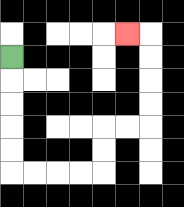{'start': '[0, 2]', 'end': '[5, 1]', 'path_directions': 'D,D,D,D,D,R,R,R,R,U,U,R,R,U,U,U,U,L', 'path_coordinates': '[[0, 2], [0, 3], [0, 4], [0, 5], [0, 6], [0, 7], [1, 7], [2, 7], [3, 7], [4, 7], [4, 6], [4, 5], [5, 5], [6, 5], [6, 4], [6, 3], [6, 2], [6, 1], [5, 1]]'}